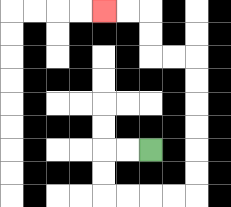{'start': '[6, 6]', 'end': '[4, 0]', 'path_directions': 'L,L,D,D,R,R,R,R,U,U,U,U,U,U,L,L,U,U,L,L', 'path_coordinates': '[[6, 6], [5, 6], [4, 6], [4, 7], [4, 8], [5, 8], [6, 8], [7, 8], [8, 8], [8, 7], [8, 6], [8, 5], [8, 4], [8, 3], [8, 2], [7, 2], [6, 2], [6, 1], [6, 0], [5, 0], [4, 0]]'}